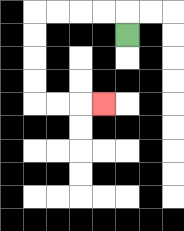{'start': '[5, 1]', 'end': '[4, 4]', 'path_directions': 'U,L,L,L,L,D,D,D,D,R,R,R', 'path_coordinates': '[[5, 1], [5, 0], [4, 0], [3, 0], [2, 0], [1, 0], [1, 1], [1, 2], [1, 3], [1, 4], [2, 4], [3, 4], [4, 4]]'}